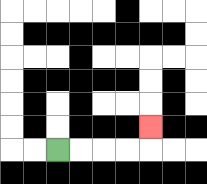{'start': '[2, 6]', 'end': '[6, 5]', 'path_directions': 'R,R,R,R,U', 'path_coordinates': '[[2, 6], [3, 6], [4, 6], [5, 6], [6, 6], [6, 5]]'}